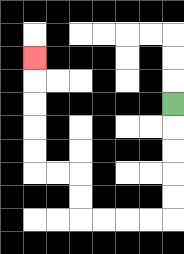{'start': '[7, 4]', 'end': '[1, 2]', 'path_directions': 'D,D,D,D,D,L,L,L,L,U,U,L,L,U,U,U,U,U', 'path_coordinates': '[[7, 4], [7, 5], [7, 6], [7, 7], [7, 8], [7, 9], [6, 9], [5, 9], [4, 9], [3, 9], [3, 8], [3, 7], [2, 7], [1, 7], [1, 6], [1, 5], [1, 4], [1, 3], [1, 2]]'}